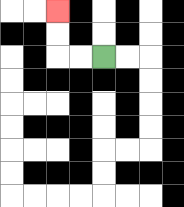{'start': '[4, 2]', 'end': '[2, 0]', 'path_directions': 'L,L,U,U', 'path_coordinates': '[[4, 2], [3, 2], [2, 2], [2, 1], [2, 0]]'}